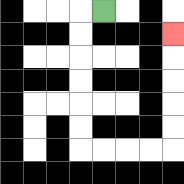{'start': '[4, 0]', 'end': '[7, 1]', 'path_directions': 'L,D,D,D,D,D,D,R,R,R,R,U,U,U,U,U', 'path_coordinates': '[[4, 0], [3, 0], [3, 1], [3, 2], [3, 3], [3, 4], [3, 5], [3, 6], [4, 6], [5, 6], [6, 6], [7, 6], [7, 5], [7, 4], [7, 3], [7, 2], [7, 1]]'}